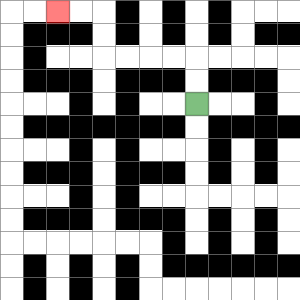{'start': '[8, 4]', 'end': '[2, 0]', 'path_directions': 'U,U,L,L,L,L,U,U,L,L', 'path_coordinates': '[[8, 4], [8, 3], [8, 2], [7, 2], [6, 2], [5, 2], [4, 2], [4, 1], [4, 0], [3, 0], [2, 0]]'}